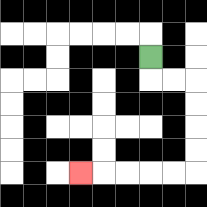{'start': '[6, 2]', 'end': '[3, 7]', 'path_directions': 'D,R,R,D,D,D,D,L,L,L,L,L', 'path_coordinates': '[[6, 2], [6, 3], [7, 3], [8, 3], [8, 4], [8, 5], [8, 6], [8, 7], [7, 7], [6, 7], [5, 7], [4, 7], [3, 7]]'}